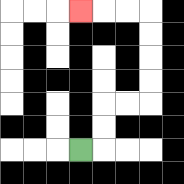{'start': '[3, 6]', 'end': '[3, 0]', 'path_directions': 'R,U,U,R,R,U,U,U,U,L,L,L', 'path_coordinates': '[[3, 6], [4, 6], [4, 5], [4, 4], [5, 4], [6, 4], [6, 3], [6, 2], [6, 1], [6, 0], [5, 0], [4, 0], [3, 0]]'}